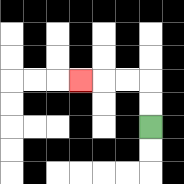{'start': '[6, 5]', 'end': '[3, 3]', 'path_directions': 'U,U,L,L,L', 'path_coordinates': '[[6, 5], [6, 4], [6, 3], [5, 3], [4, 3], [3, 3]]'}